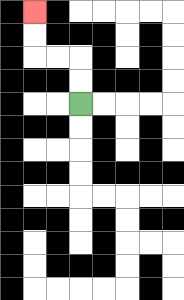{'start': '[3, 4]', 'end': '[1, 0]', 'path_directions': 'U,U,L,L,U,U', 'path_coordinates': '[[3, 4], [3, 3], [3, 2], [2, 2], [1, 2], [1, 1], [1, 0]]'}